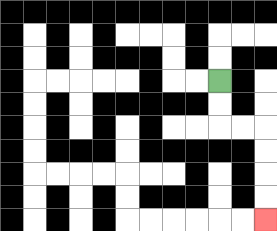{'start': '[9, 3]', 'end': '[11, 9]', 'path_directions': 'D,D,R,R,D,D,D,D', 'path_coordinates': '[[9, 3], [9, 4], [9, 5], [10, 5], [11, 5], [11, 6], [11, 7], [11, 8], [11, 9]]'}